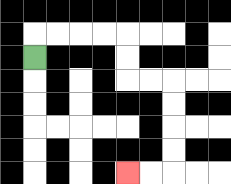{'start': '[1, 2]', 'end': '[5, 7]', 'path_directions': 'U,R,R,R,R,D,D,R,R,D,D,D,D,L,L', 'path_coordinates': '[[1, 2], [1, 1], [2, 1], [3, 1], [4, 1], [5, 1], [5, 2], [5, 3], [6, 3], [7, 3], [7, 4], [7, 5], [7, 6], [7, 7], [6, 7], [5, 7]]'}